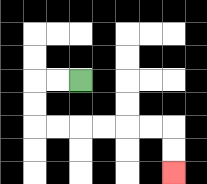{'start': '[3, 3]', 'end': '[7, 7]', 'path_directions': 'L,L,D,D,R,R,R,R,R,R,D,D', 'path_coordinates': '[[3, 3], [2, 3], [1, 3], [1, 4], [1, 5], [2, 5], [3, 5], [4, 5], [5, 5], [6, 5], [7, 5], [7, 6], [7, 7]]'}